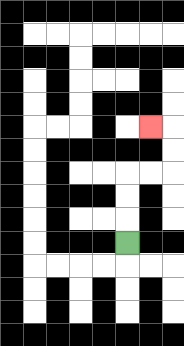{'start': '[5, 10]', 'end': '[6, 5]', 'path_directions': 'U,U,U,R,R,U,U,L', 'path_coordinates': '[[5, 10], [5, 9], [5, 8], [5, 7], [6, 7], [7, 7], [7, 6], [7, 5], [6, 5]]'}